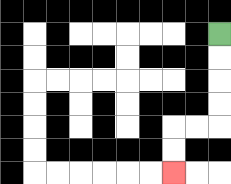{'start': '[9, 1]', 'end': '[7, 7]', 'path_directions': 'D,D,D,D,L,L,D,D', 'path_coordinates': '[[9, 1], [9, 2], [9, 3], [9, 4], [9, 5], [8, 5], [7, 5], [7, 6], [7, 7]]'}